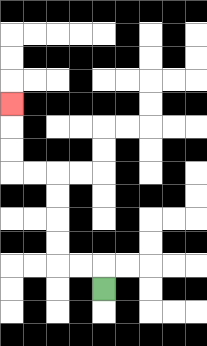{'start': '[4, 12]', 'end': '[0, 4]', 'path_directions': 'U,L,L,U,U,U,U,L,L,U,U,U', 'path_coordinates': '[[4, 12], [4, 11], [3, 11], [2, 11], [2, 10], [2, 9], [2, 8], [2, 7], [1, 7], [0, 7], [0, 6], [0, 5], [0, 4]]'}